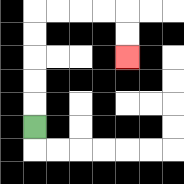{'start': '[1, 5]', 'end': '[5, 2]', 'path_directions': 'U,U,U,U,U,R,R,R,R,D,D', 'path_coordinates': '[[1, 5], [1, 4], [1, 3], [1, 2], [1, 1], [1, 0], [2, 0], [3, 0], [4, 0], [5, 0], [5, 1], [5, 2]]'}